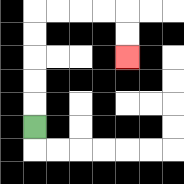{'start': '[1, 5]', 'end': '[5, 2]', 'path_directions': 'U,U,U,U,U,R,R,R,R,D,D', 'path_coordinates': '[[1, 5], [1, 4], [1, 3], [1, 2], [1, 1], [1, 0], [2, 0], [3, 0], [4, 0], [5, 0], [5, 1], [5, 2]]'}